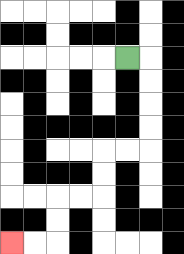{'start': '[5, 2]', 'end': '[0, 10]', 'path_directions': 'R,D,D,D,D,L,L,D,D,L,L,D,D,L,L', 'path_coordinates': '[[5, 2], [6, 2], [6, 3], [6, 4], [6, 5], [6, 6], [5, 6], [4, 6], [4, 7], [4, 8], [3, 8], [2, 8], [2, 9], [2, 10], [1, 10], [0, 10]]'}